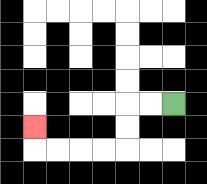{'start': '[7, 4]', 'end': '[1, 5]', 'path_directions': 'L,L,D,D,L,L,L,L,U', 'path_coordinates': '[[7, 4], [6, 4], [5, 4], [5, 5], [5, 6], [4, 6], [3, 6], [2, 6], [1, 6], [1, 5]]'}